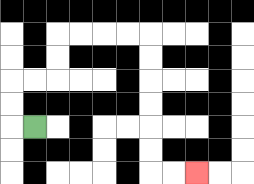{'start': '[1, 5]', 'end': '[8, 7]', 'path_directions': 'L,U,U,R,R,U,U,R,R,R,R,D,D,D,D,D,D,R,R', 'path_coordinates': '[[1, 5], [0, 5], [0, 4], [0, 3], [1, 3], [2, 3], [2, 2], [2, 1], [3, 1], [4, 1], [5, 1], [6, 1], [6, 2], [6, 3], [6, 4], [6, 5], [6, 6], [6, 7], [7, 7], [8, 7]]'}